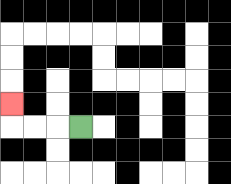{'start': '[3, 5]', 'end': '[0, 4]', 'path_directions': 'L,L,L,U', 'path_coordinates': '[[3, 5], [2, 5], [1, 5], [0, 5], [0, 4]]'}